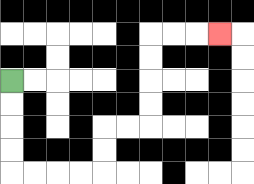{'start': '[0, 3]', 'end': '[9, 1]', 'path_directions': 'D,D,D,D,R,R,R,R,U,U,R,R,U,U,U,U,R,R,R', 'path_coordinates': '[[0, 3], [0, 4], [0, 5], [0, 6], [0, 7], [1, 7], [2, 7], [3, 7], [4, 7], [4, 6], [4, 5], [5, 5], [6, 5], [6, 4], [6, 3], [6, 2], [6, 1], [7, 1], [8, 1], [9, 1]]'}